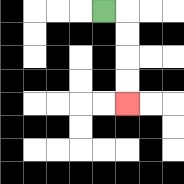{'start': '[4, 0]', 'end': '[5, 4]', 'path_directions': 'R,D,D,D,D', 'path_coordinates': '[[4, 0], [5, 0], [5, 1], [5, 2], [5, 3], [5, 4]]'}